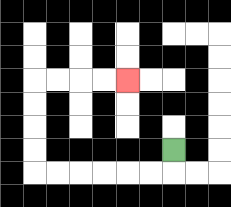{'start': '[7, 6]', 'end': '[5, 3]', 'path_directions': 'D,L,L,L,L,L,L,U,U,U,U,R,R,R,R', 'path_coordinates': '[[7, 6], [7, 7], [6, 7], [5, 7], [4, 7], [3, 7], [2, 7], [1, 7], [1, 6], [1, 5], [1, 4], [1, 3], [2, 3], [3, 3], [4, 3], [5, 3]]'}